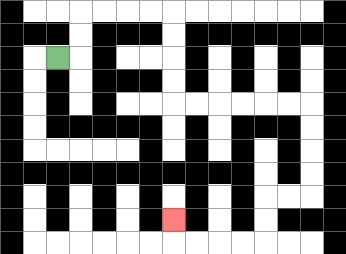{'start': '[2, 2]', 'end': '[7, 9]', 'path_directions': 'R,U,U,R,R,R,R,D,D,D,D,R,R,R,R,R,R,D,D,D,D,L,L,D,D,L,L,L,L,U', 'path_coordinates': '[[2, 2], [3, 2], [3, 1], [3, 0], [4, 0], [5, 0], [6, 0], [7, 0], [7, 1], [7, 2], [7, 3], [7, 4], [8, 4], [9, 4], [10, 4], [11, 4], [12, 4], [13, 4], [13, 5], [13, 6], [13, 7], [13, 8], [12, 8], [11, 8], [11, 9], [11, 10], [10, 10], [9, 10], [8, 10], [7, 10], [7, 9]]'}